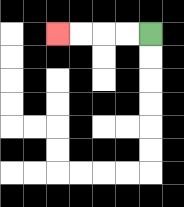{'start': '[6, 1]', 'end': '[2, 1]', 'path_directions': 'L,L,L,L', 'path_coordinates': '[[6, 1], [5, 1], [4, 1], [3, 1], [2, 1]]'}